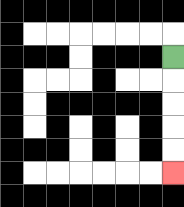{'start': '[7, 2]', 'end': '[7, 7]', 'path_directions': 'D,D,D,D,D', 'path_coordinates': '[[7, 2], [7, 3], [7, 4], [7, 5], [7, 6], [7, 7]]'}